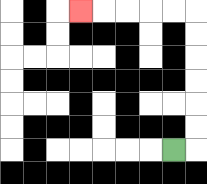{'start': '[7, 6]', 'end': '[3, 0]', 'path_directions': 'R,U,U,U,U,U,U,L,L,L,L,L', 'path_coordinates': '[[7, 6], [8, 6], [8, 5], [8, 4], [8, 3], [8, 2], [8, 1], [8, 0], [7, 0], [6, 0], [5, 0], [4, 0], [3, 0]]'}